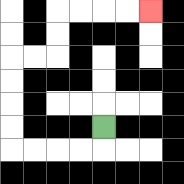{'start': '[4, 5]', 'end': '[6, 0]', 'path_directions': 'D,L,L,L,L,U,U,U,U,R,R,U,U,R,R,R,R', 'path_coordinates': '[[4, 5], [4, 6], [3, 6], [2, 6], [1, 6], [0, 6], [0, 5], [0, 4], [0, 3], [0, 2], [1, 2], [2, 2], [2, 1], [2, 0], [3, 0], [4, 0], [5, 0], [6, 0]]'}